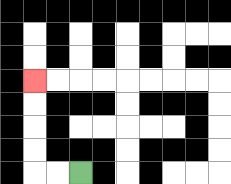{'start': '[3, 7]', 'end': '[1, 3]', 'path_directions': 'L,L,U,U,U,U', 'path_coordinates': '[[3, 7], [2, 7], [1, 7], [1, 6], [1, 5], [1, 4], [1, 3]]'}